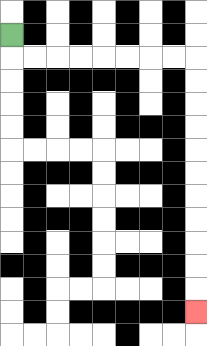{'start': '[0, 1]', 'end': '[8, 13]', 'path_directions': 'D,R,R,R,R,R,R,R,R,D,D,D,D,D,D,D,D,D,D,D', 'path_coordinates': '[[0, 1], [0, 2], [1, 2], [2, 2], [3, 2], [4, 2], [5, 2], [6, 2], [7, 2], [8, 2], [8, 3], [8, 4], [8, 5], [8, 6], [8, 7], [8, 8], [8, 9], [8, 10], [8, 11], [8, 12], [8, 13]]'}